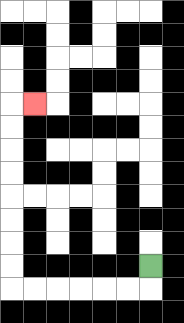{'start': '[6, 11]', 'end': '[1, 4]', 'path_directions': 'D,L,L,L,L,L,L,U,U,U,U,U,U,U,U,R', 'path_coordinates': '[[6, 11], [6, 12], [5, 12], [4, 12], [3, 12], [2, 12], [1, 12], [0, 12], [0, 11], [0, 10], [0, 9], [0, 8], [0, 7], [0, 6], [0, 5], [0, 4], [1, 4]]'}